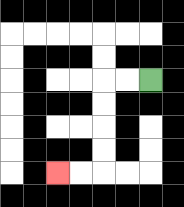{'start': '[6, 3]', 'end': '[2, 7]', 'path_directions': 'L,L,D,D,D,D,L,L', 'path_coordinates': '[[6, 3], [5, 3], [4, 3], [4, 4], [4, 5], [4, 6], [4, 7], [3, 7], [2, 7]]'}